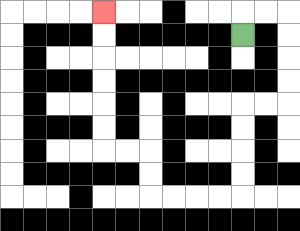{'start': '[10, 1]', 'end': '[4, 0]', 'path_directions': 'U,R,R,D,D,D,D,L,L,D,D,D,D,L,L,L,L,U,U,L,L,U,U,U,U,U,U', 'path_coordinates': '[[10, 1], [10, 0], [11, 0], [12, 0], [12, 1], [12, 2], [12, 3], [12, 4], [11, 4], [10, 4], [10, 5], [10, 6], [10, 7], [10, 8], [9, 8], [8, 8], [7, 8], [6, 8], [6, 7], [6, 6], [5, 6], [4, 6], [4, 5], [4, 4], [4, 3], [4, 2], [4, 1], [4, 0]]'}